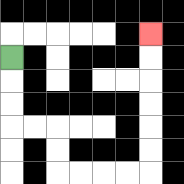{'start': '[0, 2]', 'end': '[6, 1]', 'path_directions': 'D,D,D,R,R,D,D,R,R,R,R,U,U,U,U,U,U', 'path_coordinates': '[[0, 2], [0, 3], [0, 4], [0, 5], [1, 5], [2, 5], [2, 6], [2, 7], [3, 7], [4, 7], [5, 7], [6, 7], [6, 6], [6, 5], [6, 4], [6, 3], [6, 2], [6, 1]]'}